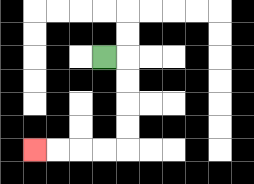{'start': '[4, 2]', 'end': '[1, 6]', 'path_directions': 'R,D,D,D,D,L,L,L,L', 'path_coordinates': '[[4, 2], [5, 2], [5, 3], [5, 4], [5, 5], [5, 6], [4, 6], [3, 6], [2, 6], [1, 6]]'}